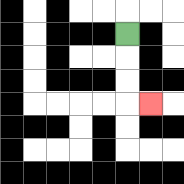{'start': '[5, 1]', 'end': '[6, 4]', 'path_directions': 'D,D,D,R', 'path_coordinates': '[[5, 1], [5, 2], [5, 3], [5, 4], [6, 4]]'}